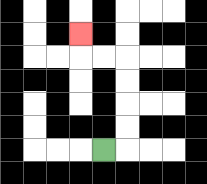{'start': '[4, 6]', 'end': '[3, 1]', 'path_directions': 'R,U,U,U,U,L,L,U', 'path_coordinates': '[[4, 6], [5, 6], [5, 5], [5, 4], [5, 3], [5, 2], [4, 2], [3, 2], [3, 1]]'}